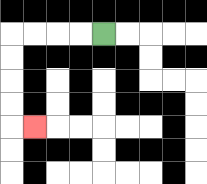{'start': '[4, 1]', 'end': '[1, 5]', 'path_directions': 'L,L,L,L,D,D,D,D,R', 'path_coordinates': '[[4, 1], [3, 1], [2, 1], [1, 1], [0, 1], [0, 2], [0, 3], [0, 4], [0, 5], [1, 5]]'}